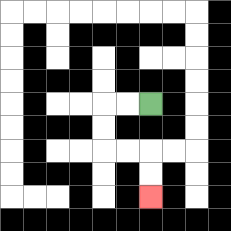{'start': '[6, 4]', 'end': '[6, 8]', 'path_directions': 'L,L,D,D,R,R,D,D', 'path_coordinates': '[[6, 4], [5, 4], [4, 4], [4, 5], [4, 6], [5, 6], [6, 6], [6, 7], [6, 8]]'}